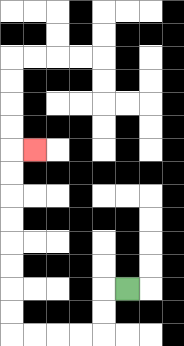{'start': '[5, 12]', 'end': '[1, 6]', 'path_directions': 'L,D,D,L,L,L,L,U,U,U,U,U,U,U,U,R', 'path_coordinates': '[[5, 12], [4, 12], [4, 13], [4, 14], [3, 14], [2, 14], [1, 14], [0, 14], [0, 13], [0, 12], [0, 11], [0, 10], [0, 9], [0, 8], [0, 7], [0, 6], [1, 6]]'}